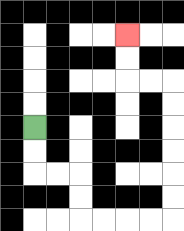{'start': '[1, 5]', 'end': '[5, 1]', 'path_directions': 'D,D,R,R,D,D,R,R,R,R,U,U,U,U,U,U,L,L,U,U', 'path_coordinates': '[[1, 5], [1, 6], [1, 7], [2, 7], [3, 7], [3, 8], [3, 9], [4, 9], [5, 9], [6, 9], [7, 9], [7, 8], [7, 7], [7, 6], [7, 5], [7, 4], [7, 3], [6, 3], [5, 3], [5, 2], [5, 1]]'}